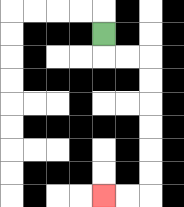{'start': '[4, 1]', 'end': '[4, 8]', 'path_directions': 'D,R,R,D,D,D,D,D,D,L,L', 'path_coordinates': '[[4, 1], [4, 2], [5, 2], [6, 2], [6, 3], [6, 4], [6, 5], [6, 6], [6, 7], [6, 8], [5, 8], [4, 8]]'}